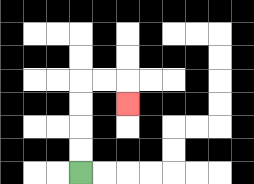{'start': '[3, 7]', 'end': '[5, 4]', 'path_directions': 'U,U,U,U,R,R,D', 'path_coordinates': '[[3, 7], [3, 6], [3, 5], [3, 4], [3, 3], [4, 3], [5, 3], [5, 4]]'}